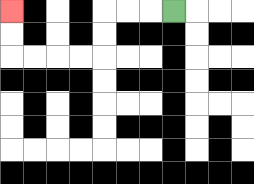{'start': '[7, 0]', 'end': '[0, 0]', 'path_directions': 'L,L,L,D,D,L,L,L,L,U,U', 'path_coordinates': '[[7, 0], [6, 0], [5, 0], [4, 0], [4, 1], [4, 2], [3, 2], [2, 2], [1, 2], [0, 2], [0, 1], [0, 0]]'}